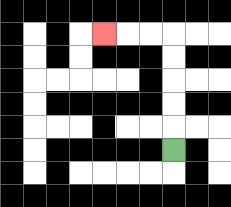{'start': '[7, 6]', 'end': '[4, 1]', 'path_directions': 'U,U,U,U,U,L,L,L', 'path_coordinates': '[[7, 6], [7, 5], [7, 4], [7, 3], [7, 2], [7, 1], [6, 1], [5, 1], [4, 1]]'}